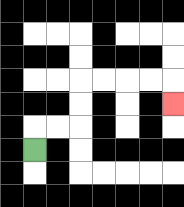{'start': '[1, 6]', 'end': '[7, 4]', 'path_directions': 'U,R,R,U,U,R,R,R,R,D', 'path_coordinates': '[[1, 6], [1, 5], [2, 5], [3, 5], [3, 4], [3, 3], [4, 3], [5, 3], [6, 3], [7, 3], [7, 4]]'}